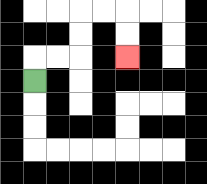{'start': '[1, 3]', 'end': '[5, 2]', 'path_directions': 'U,R,R,U,U,R,R,D,D', 'path_coordinates': '[[1, 3], [1, 2], [2, 2], [3, 2], [3, 1], [3, 0], [4, 0], [5, 0], [5, 1], [5, 2]]'}